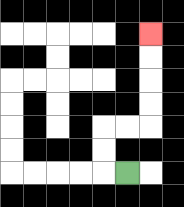{'start': '[5, 7]', 'end': '[6, 1]', 'path_directions': 'L,U,U,R,R,U,U,U,U', 'path_coordinates': '[[5, 7], [4, 7], [4, 6], [4, 5], [5, 5], [6, 5], [6, 4], [6, 3], [6, 2], [6, 1]]'}